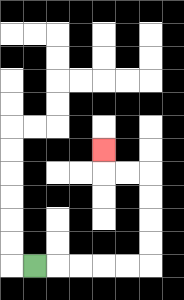{'start': '[1, 11]', 'end': '[4, 6]', 'path_directions': 'R,R,R,R,R,U,U,U,U,L,L,U', 'path_coordinates': '[[1, 11], [2, 11], [3, 11], [4, 11], [5, 11], [6, 11], [6, 10], [6, 9], [6, 8], [6, 7], [5, 7], [4, 7], [4, 6]]'}